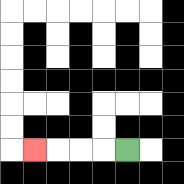{'start': '[5, 6]', 'end': '[1, 6]', 'path_directions': 'L,L,L,L', 'path_coordinates': '[[5, 6], [4, 6], [3, 6], [2, 6], [1, 6]]'}